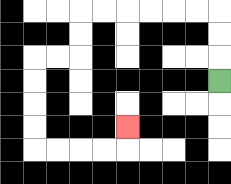{'start': '[9, 3]', 'end': '[5, 5]', 'path_directions': 'U,U,U,L,L,L,L,L,L,D,D,L,L,D,D,D,D,R,R,R,R,U', 'path_coordinates': '[[9, 3], [9, 2], [9, 1], [9, 0], [8, 0], [7, 0], [6, 0], [5, 0], [4, 0], [3, 0], [3, 1], [3, 2], [2, 2], [1, 2], [1, 3], [1, 4], [1, 5], [1, 6], [2, 6], [3, 6], [4, 6], [5, 6], [5, 5]]'}